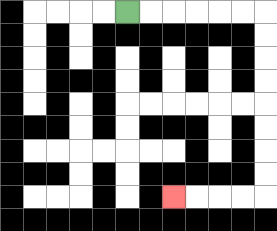{'start': '[5, 0]', 'end': '[7, 8]', 'path_directions': 'R,R,R,R,R,R,D,D,D,D,D,D,D,D,L,L,L,L', 'path_coordinates': '[[5, 0], [6, 0], [7, 0], [8, 0], [9, 0], [10, 0], [11, 0], [11, 1], [11, 2], [11, 3], [11, 4], [11, 5], [11, 6], [11, 7], [11, 8], [10, 8], [9, 8], [8, 8], [7, 8]]'}